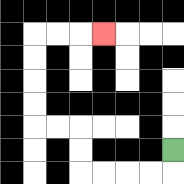{'start': '[7, 6]', 'end': '[4, 1]', 'path_directions': 'D,L,L,L,L,U,U,L,L,U,U,U,U,R,R,R', 'path_coordinates': '[[7, 6], [7, 7], [6, 7], [5, 7], [4, 7], [3, 7], [3, 6], [3, 5], [2, 5], [1, 5], [1, 4], [1, 3], [1, 2], [1, 1], [2, 1], [3, 1], [4, 1]]'}